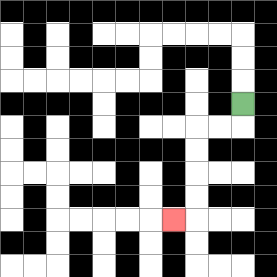{'start': '[10, 4]', 'end': '[7, 9]', 'path_directions': 'D,L,L,D,D,D,D,L', 'path_coordinates': '[[10, 4], [10, 5], [9, 5], [8, 5], [8, 6], [8, 7], [8, 8], [8, 9], [7, 9]]'}